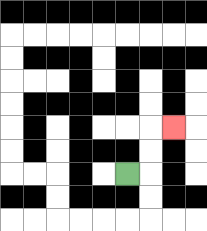{'start': '[5, 7]', 'end': '[7, 5]', 'path_directions': 'R,U,U,R', 'path_coordinates': '[[5, 7], [6, 7], [6, 6], [6, 5], [7, 5]]'}